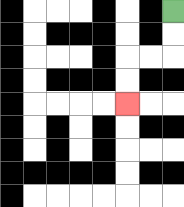{'start': '[7, 0]', 'end': '[5, 4]', 'path_directions': 'D,D,L,L,D,D', 'path_coordinates': '[[7, 0], [7, 1], [7, 2], [6, 2], [5, 2], [5, 3], [5, 4]]'}